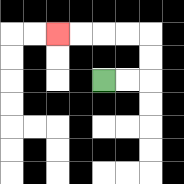{'start': '[4, 3]', 'end': '[2, 1]', 'path_directions': 'R,R,U,U,L,L,L,L', 'path_coordinates': '[[4, 3], [5, 3], [6, 3], [6, 2], [6, 1], [5, 1], [4, 1], [3, 1], [2, 1]]'}